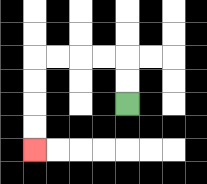{'start': '[5, 4]', 'end': '[1, 6]', 'path_directions': 'U,U,L,L,L,L,D,D,D,D', 'path_coordinates': '[[5, 4], [5, 3], [5, 2], [4, 2], [3, 2], [2, 2], [1, 2], [1, 3], [1, 4], [1, 5], [1, 6]]'}